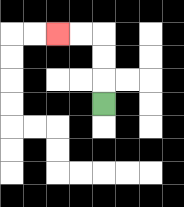{'start': '[4, 4]', 'end': '[2, 1]', 'path_directions': 'U,U,U,L,L', 'path_coordinates': '[[4, 4], [4, 3], [4, 2], [4, 1], [3, 1], [2, 1]]'}